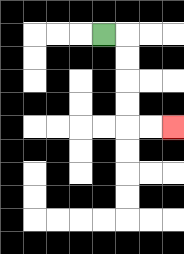{'start': '[4, 1]', 'end': '[7, 5]', 'path_directions': 'R,D,D,D,D,R,R', 'path_coordinates': '[[4, 1], [5, 1], [5, 2], [5, 3], [5, 4], [5, 5], [6, 5], [7, 5]]'}